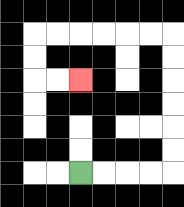{'start': '[3, 7]', 'end': '[3, 3]', 'path_directions': 'R,R,R,R,U,U,U,U,U,U,L,L,L,L,L,L,D,D,R,R', 'path_coordinates': '[[3, 7], [4, 7], [5, 7], [6, 7], [7, 7], [7, 6], [7, 5], [7, 4], [7, 3], [7, 2], [7, 1], [6, 1], [5, 1], [4, 1], [3, 1], [2, 1], [1, 1], [1, 2], [1, 3], [2, 3], [3, 3]]'}